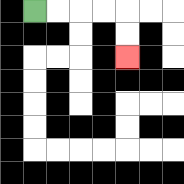{'start': '[1, 0]', 'end': '[5, 2]', 'path_directions': 'R,R,R,R,D,D', 'path_coordinates': '[[1, 0], [2, 0], [3, 0], [4, 0], [5, 0], [5, 1], [5, 2]]'}